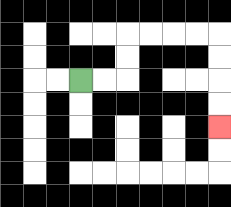{'start': '[3, 3]', 'end': '[9, 5]', 'path_directions': 'R,R,U,U,R,R,R,R,D,D,D,D', 'path_coordinates': '[[3, 3], [4, 3], [5, 3], [5, 2], [5, 1], [6, 1], [7, 1], [8, 1], [9, 1], [9, 2], [9, 3], [9, 4], [9, 5]]'}